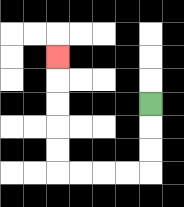{'start': '[6, 4]', 'end': '[2, 2]', 'path_directions': 'D,D,D,L,L,L,L,U,U,U,U,U', 'path_coordinates': '[[6, 4], [6, 5], [6, 6], [6, 7], [5, 7], [4, 7], [3, 7], [2, 7], [2, 6], [2, 5], [2, 4], [2, 3], [2, 2]]'}